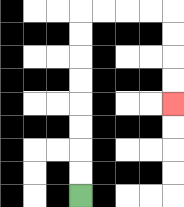{'start': '[3, 8]', 'end': '[7, 4]', 'path_directions': 'U,U,U,U,U,U,U,U,R,R,R,R,D,D,D,D', 'path_coordinates': '[[3, 8], [3, 7], [3, 6], [3, 5], [3, 4], [3, 3], [3, 2], [3, 1], [3, 0], [4, 0], [5, 0], [6, 0], [7, 0], [7, 1], [7, 2], [7, 3], [7, 4]]'}